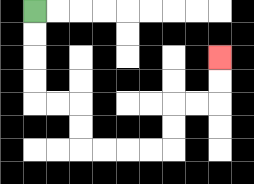{'start': '[1, 0]', 'end': '[9, 2]', 'path_directions': 'D,D,D,D,R,R,D,D,R,R,R,R,U,U,R,R,U,U', 'path_coordinates': '[[1, 0], [1, 1], [1, 2], [1, 3], [1, 4], [2, 4], [3, 4], [3, 5], [3, 6], [4, 6], [5, 6], [6, 6], [7, 6], [7, 5], [7, 4], [8, 4], [9, 4], [9, 3], [9, 2]]'}